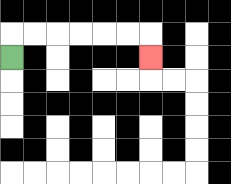{'start': '[0, 2]', 'end': '[6, 2]', 'path_directions': 'U,R,R,R,R,R,R,D', 'path_coordinates': '[[0, 2], [0, 1], [1, 1], [2, 1], [3, 1], [4, 1], [5, 1], [6, 1], [6, 2]]'}